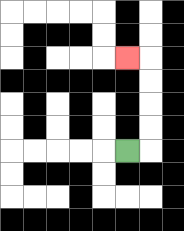{'start': '[5, 6]', 'end': '[5, 2]', 'path_directions': 'R,U,U,U,U,L', 'path_coordinates': '[[5, 6], [6, 6], [6, 5], [6, 4], [6, 3], [6, 2], [5, 2]]'}